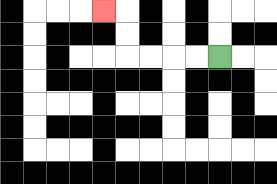{'start': '[9, 2]', 'end': '[4, 0]', 'path_directions': 'L,L,L,L,U,U,L', 'path_coordinates': '[[9, 2], [8, 2], [7, 2], [6, 2], [5, 2], [5, 1], [5, 0], [4, 0]]'}